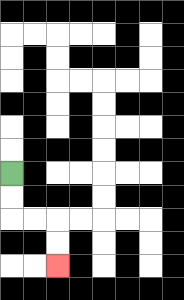{'start': '[0, 7]', 'end': '[2, 11]', 'path_directions': 'D,D,R,R,D,D', 'path_coordinates': '[[0, 7], [0, 8], [0, 9], [1, 9], [2, 9], [2, 10], [2, 11]]'}